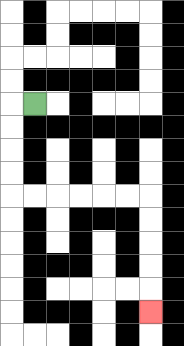{'start': '[1, 4]', 'end': '[6, 13]', 'path_directions': 'L,D,D,D,D,R,R,R,R,R,R,D,D,D,D,D', 'path_coordinates': '[[1, 4], [0, 4], [0, 5], [0, 6], [0, 7], [0, 8], [1, 8], [2, 8], [3, 8], [4, 8], [5, 8], [6, 8], [6, 9], [6, 10], [6, 11], [6, 12], [6, 13]]'}